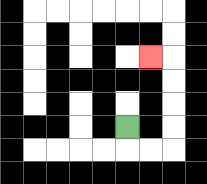{'start': '[5, 5]', 'end': '[6, 2]', 'path_directions': 'D,R,R,U,U,U,U,L', 'path_coordinates': '[[5, 5], [5, 6], [6, 6], [7, 6], [7, 5], [7, 4], [7, 3], [7, 2], [6, 2]]'}